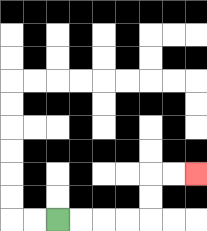{'start': '[2, 9]', 'end': '[8, 7]', 'path_directions': 'R,R,R,R,U,U,R,R', 'path_coordinates': '[[2, 9], [3, 9], [4, 9], [5, 9], [6, 9], [6, 8], [6, 7], [7, 7], [8, 7]]'}